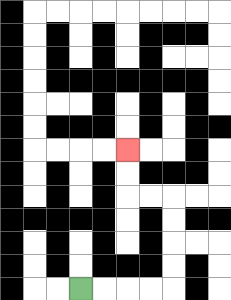{'start': '[3, 12]', 'end': '[5, 6]', 'path_directions': 'R,R,R,R,U,U,U,U,L,L,U,U', 'path_coordinates': '[[3, 12], [4, 12], [5, 12], [6, 12], [7, 12], [7, 11], [7, 10], [7, 9], [7, 8], [6, 8], [5, 8], [5, 7], [5, 6]]'}